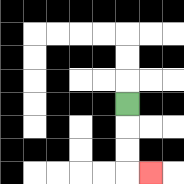{'start': '[5, 4]', 'end': '[6, 7]', 'path_directions': 'D,D,D,R', 'path_coordinates': '[[5, 4], [5, 5], [5, 6], [5, 7], [6, 7]]'}